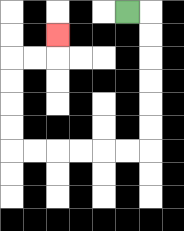{'start': '[5, 0]', 'end': '[2, 1]', 'path_directions': 'R,D,D,D,D,D,D,L,L,L,L,L,L,U,U,U,U,R,R,U', 'path_coordinates': '[[5, 0], [6, 0], [6, 1], [6, 2], [6, 3], [6, 4], [6, 5], [6, 6], [5, 6], [4, 6], [3, 6], [2, 6], [1, 6], [0, 6], [0, 5], [0, 4], [0, 3], [0, 2], [1, 2], [2, 2], [2, 1]]'}